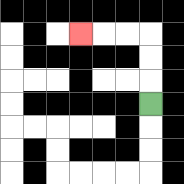{'start': '[6, 4]', 'end': '[3, 1]', 'path_directions': 'U,U,U,L,L,L', 'path_coordinates': '[[6, 4], [6, 3], [6, 2], [6, 1], [5, 1], [4, 1], [3, 1]]'}